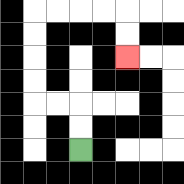{'start': '[3, 6]', 'end': '[5, 2]', 'path_directions': 'U,U,L,L,U,U,U,U,R,R,R,R,D,D', 'path_coordinates': '[[3, 6], [3, 5], [3, 4], [2, 4], [1, 4], [1, 3], [1, 2], [1, 1], [1, 0], [2, 0], [3, 0], [4, 0], [5, 0], [5, 1], [5, 2]]'}